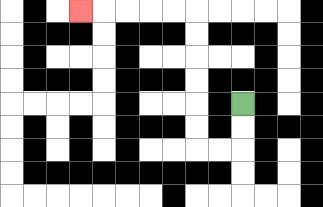{'start': '[10, 4]', 'end': '[3, 0]', 'path_directions': 'D,D,L,L,U,U,U,U,U,U,L,L,L,L,L', 'path_coordinates': '[[10, 4], [10, 5], [10, 6], [9, 6], [8, 6], [8, 5], [8, 4], [8, 3], [8, 2], [8, 1], [8, 0], [7, 0], [6, 0], [5, 0], [4, 0], [3, 0]]'}